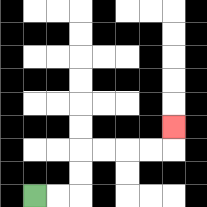{'start': '[1, 8]', 'end': '[7, 5]', 'path_directions': 'R,R,U,U,R,R,R,R,U', 'path_coordinates': '[[1, 8], [2, 8], [3, 8], [3, 7], [3, 6], [4, 6], [5, 6], [6, 6], [7, 6], [7, 5]]'}